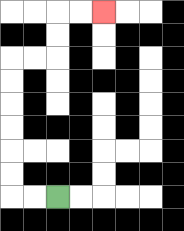{'start': '[2, 8]', 'end': '[4, 0]', 'path_directions': 'L,L,U,U,U,U,U,U,R,R,U,U,R,R', 'path_coordinates': '[[2, 8], [1, 8], [0, 8], [0, 7], [0, 6], [0, 5], [0, 4], [0, 3], [0, 2], [1, 2], [2, 2], [2, 1], [2, 0], [3, 0], [4, 0]]'}